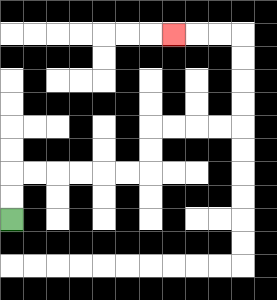{'start': '[0, 9]', 'end': '[7, 1]', 'path_directions': 'U,U,R,R,R,R,R,R,U,U,R,R,R,R,U,U,U,U,L,L,L', 'path_coordinates': '[[0, 9], [0, 8], [0, 7], [1, 7], [2, 7], [3, 7], [4, 7], [5, 7], [6, 7], [6, 6], [6, 5], [7, 5], [8, 5], [9, 5], [10, 5], [10, 4], [10, 3], [10, 2], [10, 1], [9, 1], [8, 1], [7, 1]]'}